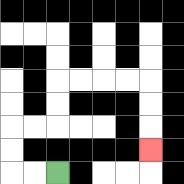{'start': '[2, 7]', 'end': '[6, 6]', 'path_directions': 'L,L,U,U,R,R,U,U,R,R,R,R,D,D,D', 'path_coordinates': '[[2, 7], [1, 7], [0, 7], [0, 6], [0, 5], [1, 5], [2, 5], [2, 4], [2, 3], [3, 3], [4, 3], [5, 3], [6, 3], [6, 4], [6, 5], [6, 6]]'}